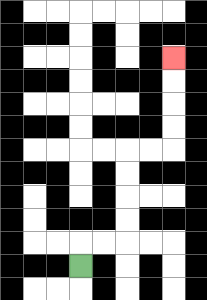{'start': '[3, 11]', 'end': '[7, 2]', 'path_directions': 'U,R,R,U,U,U,U,R,R,U,U,U,U', 'path_coordinates': '[[3, 11], [3, 10], [4, 10], [5, 10], [5, 9], [5, 8], [5, 7], [5, 6], [6, 6], [7, 6], [7, 5], [7, 4], [7, 3], [7, 2]]'}